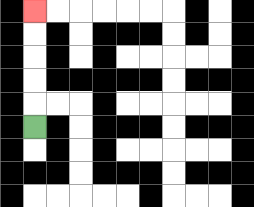{'start': '[1, 5]', 'end': '[1, 0]', 'path_directions': 'U,U,U,U,U', 'path_coordinates': '[[1, 5], [1, 4], [1, 3], [1, 2], [1, 1], [1, 0]]'}